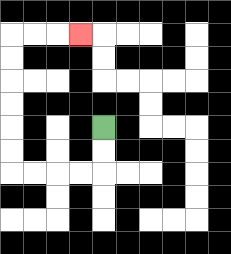{'start': '[4, 5]', 'end': '[3, 1]', 'path_directions': 'D,D,L,L,L,L,U,U,U,U,U,U,R,R,R', 'path_coordinates': '[[4, 5], [4, 6], [4, 7], [3, 7], [2, 7], [1, 7], [0, 7], [0, 6], [0, 5], [0, 4], [0, 3], [0, 2], [0, 1], [1, 1], [2, 1], [3, 1]]'}